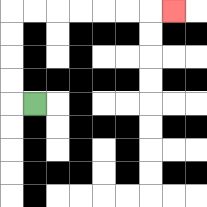{'start': '[1, 4]', 'end': '[7, 0]', 'path_directions': 'L,U,U,U,U,R,R,R,R,R,R,R', 'path_coordinates': '[[1, 4], [0, 4], [0, 3], [0, 2], [0, 1], [0, 0], [1, 0], [2, 0], [3, 0], [4, 0], [5, 0], [6, 0], [7, 0]]'}